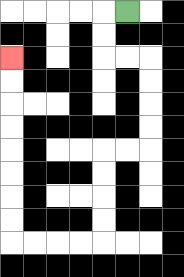{'start': '[5, 0]', 'end': '[0, 2]', 'path_directions': 'L,D,D,R,R,D,D,D,D,L,L,D,D,D,D,L,L,L,L,U,U,U,U,U,U,U,U', 'path_coordinates': '[[5, 0], [4, 0], [4, 1], [4, 2], [5, 2], [6, 2], [6, 3], [6, 4], [6, 5], [6, 6], [5, 6], [4, 6], [4, 7], [4, 8], [4, 9], [4, 10], [3, 10], [2, 10], [1, 10], [0, 10], [0, 9], [0, 8], [0, 7], [0, 6], [0, 5], [0, 4], [0, 3], [0, 2]]'}